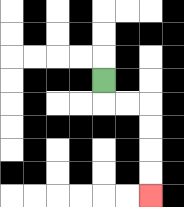{'start': '[4, 3]', 'end': '[6, 8]', 'path_directions': 'D,R,R,D,D,D,D', 'path_coordinates': '[[4, 3], [4, 4], [5, 4], [6, 4], [6, 5], [6, 6], [6, 7], [6, 8]]'}